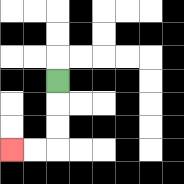{'start': '[2, 3]', 'end': '[0, 6]', 'path_directions': 'D,D,D,L,L', 'path_coordinates': '[[2, 3], [2, 4], [2, 5], [2, 6], [1, 6], [0, 6]]'}